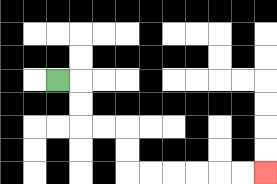{'start': '[2, 3]', 'end': '[11, 7]', 'path_directions': 'R,D,D,R,R,D,D,R,R,R,R,R,R', 'path_coordinates': '[[2, 3], [3, 3], [3, 4], [3, 5], [4, 5], [5, 5], [5, 6], [5, 7], [6, 7], [7, 7], [8, 7], [9, 7], [10, 7], [11, 7]]'}